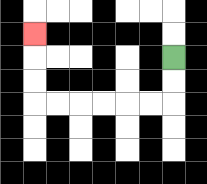{'start': '[7, 2]', 'end': '[1, 1]', 'path_directions': 'D,D,L,L,L,L,L,L,U,U,U', 'path_coordinates': '[[7, 2], [7, 3], [7, 4], [6, 4], [5, 4], [4, 4], [3, 4], [2, 4], [1, 4], [1, 3], [1, 2], [1, 1]]'}